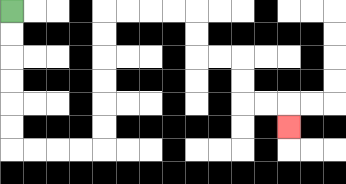{'start': '[0, 0]', 'end': '[12, 5]', 'path_directions': 'D,D,D,D,D,D,R,R,R,R,U,U,U,U,U,U,R,R,R,R,D,D,R,R,D,D,R,R,D', 'path_coordinates': '[[0, 0], [0, 1], [0, 2], [0, 3], [0, 4], [0, 5], [0, 6], [1, 6], [2, 6], [3, 6], [4, 6], [4, 5], [4, 4], [4, 3], [4, 2], [4, 1], [4, 0], [5, 0], [6, 0], [7, 0], [8, 0], [8, 1], [8, 2], [9, 2], [10, 2], [10, 3], [10, 4], [11, 4], [12, 4], [12, 5]]'}